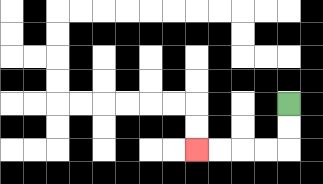{'start': '[12, 4]', 'end': '[8, 6]', 'path_directions': 'D,D,L,L,L,L', 'path_coordinates': '[[12, 4], [12, 5], [12, 6], [11, 6], [10, 6], [9, 6], [8, 6]]'}